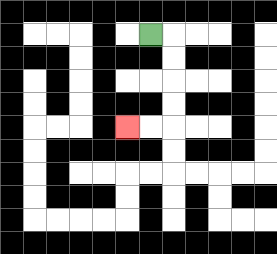{'start': '[6, 1]', 'end': '[5, 5]', 'path_directions': 'R,D,D,D,D,L,L', 'path_coordinates': '[[6, 1], [7, 1], [7, 2], [7, 3], [7, 4], [7, 5], [6, 5], [5, 5]]'}